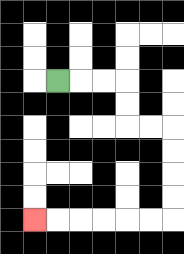{'start': '[2, 3]', 'end': '[1, 9]', 'path_directions': 'R,R,R,D,D,R,R,D,D,D,D,L,L,L,L,L,L', 'path_coordinates': '[[2, 3], [3, 3], [4, 3], [5, 3], [5, 4], [5, 5], [6, 5], [7, 5], [7, 6], [7, 7], [7, 8], [7, 9], [6, 9], [5, 9], [4, 9], [3, 9], [2, 9], [1, 9]]'}